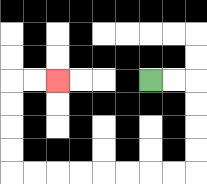{'start': '[6, 3]', 'end': '[2, 3]', 'path_directions': 'R,R,D,D,D,D,L,L,L,L,L,L,L,L,U,U,U,U,R,R', 'path_coordinates': '[[6, 3], [7, 3], [8, 3], [8, 4], [8, 5], [8, 6], [8, 7], [7, 7], [6, 7], [5, 7], [4, 7], [3, 7], [2, 7], [1, 7], [0, 7], [0, 6], [0, 5], [0, 4], [0, 3], [1, 3], [2, 3]]'}